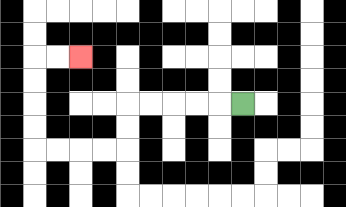{'start': '[10, 4]', 'end': '[3, 2]', 'path_directions': 'L,L,L,L,L,D,D,L,L,L,L,U,U,U,U,R,R', 'path_coordinates': '[[10, 4], [9, 4], [8, 4], [7, 4], [6, 4], [5, 4], [5, 5], [5, 6], [4, 6], [3, 6], [2, 6], [1, 6], [1, 5], [1, 4], [1, 3], [1, 2], [2, 2], [3, 2]]'}